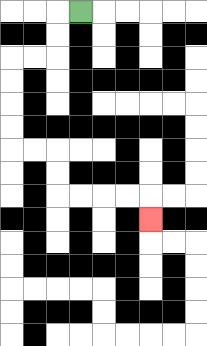{'start': '[3, 0]', 'end': '[6, 9]', 'path_directions': 'L,D,D,L,L,D,D,D,D,R,R,D,D,R,R,R,R,D', 'path_coordinates': '[[3, 0], [2, 0], [2, 1], [2, 2], [1, 2], [0, 2], [0, 3], [0, 4], [0, 5], [0, 6], [1, 6], [2, 6], [2, 7], [2, 8], [3, 8], [4, 8], [5, 8], [6, 8], [6, 9]]'}